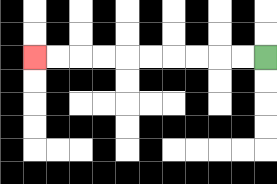{'start': '[11, 2]', 'end': '[1, 2]', 'path_directions': 'L,L,L,L,L,L,L,L,L,L', 'path_coordinates': '[[11, 2], [10, 2], [9, 2], [8, 2], [7, 2], [6, 2], [5, 2], [4, 2], [3, 2], [2, 2], [1, 2]]'}